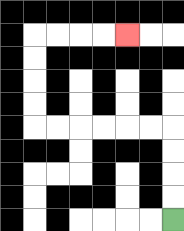{'start': '[7, 9]', 'end': '[5, 1]', 'path_directions': 'U,U,U,U,L,L,L,L,L,L,U,U,U,U,R,R,R,R', 'path_coordinates': '[[7, 9], [7, 8], [7, 7], [7, 6], [7, 5], [6, 5], [5, 5], [4, 5], [3, 5], [2, 5], [1, 5], [1, 4], [1, 3], [1, 2], [1, 1], [2, 1], [3, 1], [4, 1], [5, 1]]'}